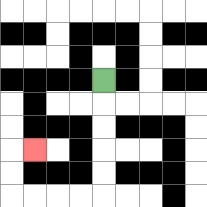{'start': '[4, 3]', 'end': '[1, 6]', 'path_directions': 'D,D,D,D,D,L,L,L,L,U,U,R', 'path_coordinates': '[[4, 3], [4, 4], [4, 5], [4, 6], [4, 7], [4, 8], [3, 8], [2, 8], [1, 8], [0, 8], [0, 7], [0, 6], [1, 6]]'}